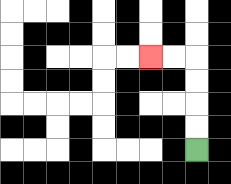{'start': '[8, 6]', 'end': '[6, 2]', 'path_directions': 'U,U,U,U,L,L', 'path_coordinates': '[[8, 6], [8, 5], [8, 4], [8, 3], [8, 2], [7, 2], [6, 2]]'}